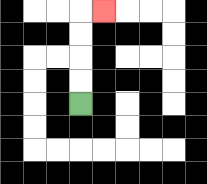{'start': '[3, 4]', 'end': '[4, 0]', 'path_directions': 'U,U,U,U,R', 'path_coordinates': '[[3, 4], [3, 3], [3, 2], [3, 1], [3, 0], [4, 0]]'}